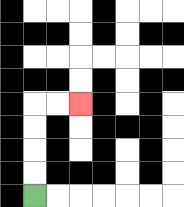{'start': '[1, 8]', 'end': '[3, 4]', 'path_directions': 'U,U,U,U,R,R', 'path_coordinates': '[[1, 8], [1, 7], [1, 6], [1, 5], [1, 4], [2, 4], [3, 4]]'}